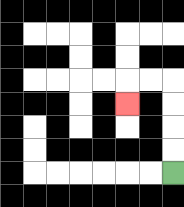{'start': '[7, 7]', 'end': '[5, 4]', 'path_directions': 'U,U,U,U,L,L,D', 'path_coordinates': '[[7, 7], [7, 6], [7, 5], [7, 4], [7, 3], [6, 3], [5, 3], [5, 4]]'}